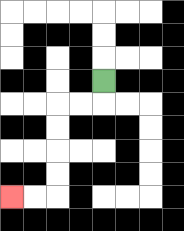{'start': '[4, 3]', 'end': '[0, 8]', 'path_directions': 'D,L,L,D,D,D,D,L,L', 'path_coordinates': '[[4, 3], [4, 4], [3, 4], [2, 4], [2, 5], [2, 6], [2, 7], [2, 8], [1, 8], [0, 8]]'}